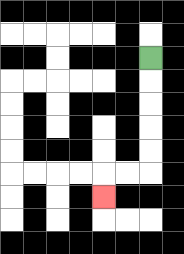{'start': '[6, 2]', 'end': '[4, 8]', 'path_directions': 'D,D,D,D,D,L,L,D', 'path_coordinates': '[[6, 2], [6, 3], [6, 4], [6, 5], [6, 6], [6, 7], [5, 7], [4, 7], [4, 8]]'}